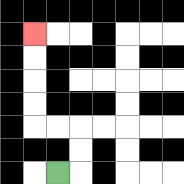{'start': '[2, 7]', 'end': '[1, 1]', 'path_directions': 'R,U,U,L,L,U,U,U,U', 'path_coordinates': '[[2, 7], [3, 7], [3, 6], [3, 5], [2, 5], [1, 5], [1, 4], [1, 3], [1, 2], [1, 1]]'}